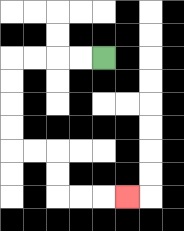{'start': '[4, 2]', 'end': '[5, 8]', 'path_directions': 'L,L,L,L,D,D,D,D,R,R,D,D,R,R,R', 'path_coordinates': '[[4, 2], [3, 2], [2, 2], [1, 2], [0, 2], [0, 3], [0, 4], [0, 5], [0, 6], [1, 6], [2, 6], [2, 7], [2, 8], [3, 8], [4, 8], [5, 8]]'}